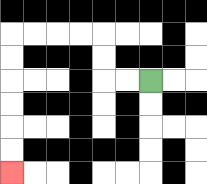{'start': '[6, 3]', 'end': '[0, 7]', 'path_directions': 'L,L,U,U,L,L,L,L,D,D,D,D,D,D', 'path_coordinates': '[[6, 3], [5, 3], [4, 3], [4, 2], [4, 1], [3, 1], [2, 1], [1, 1], [0, 1], [0, 2], [0, 3], [0, 4], [0, 5], [0, 6], [0, 7]]'}